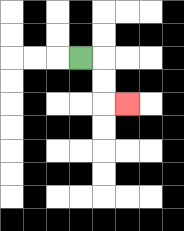{'start': '[3, 2]', 'end': '[5, 4]', 'path_directions': 'R,D,D,R', 'path_coordinates': '[[3, 2], [4, 2], [4, 3], [4, 4], [5, 4]]'}